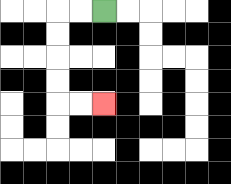{'start': '[4, 0]', 'end': '[4, 4]', 'path_directions': 'L,L,D,D,D,D,R,R', 'path_coordinates': '[[4, 0], [3, 0], [2, 0], [2, 1], [2, 2], [2, 3], [2, 4], [3, 4], [4, 4]]'}